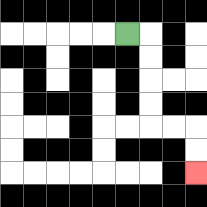{'start': '[5, 1]', 'end': '[8, 7]', 'path_directions': 'R,D,D,D,D,R,R,D,D', 'path_coordinates': '[[5, 1], [6, 1], [6, 2], [6, 3], [6, 4], [6, 5], [7, 5], [8, 5], [8, 6], [8, 7]]'}